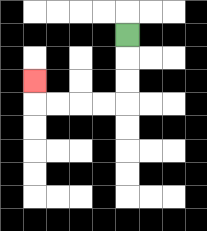{'start': '[5, 1]', 'end': '[1, 3]', 'path_directions': 'D,D,D,L,L,L,L,U', 'path_coordinates': '[[5, 1], [5, 2], [5, 3], [5, 4], [4, 4], [3, 4], [2, 4], [1, 4], [1, 3]]'}